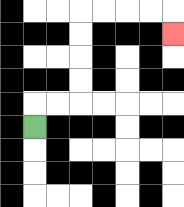{'start': '[1, 5]', 'end': '[7, 1]', 'path_directions': 'U,R,R,U,U,U,U,R,R,R,R,D', 'path_coordinates': '[[1, 5], [1, 4], [2, 4], [3, 4], [3, 3], [3, 2], [3, 1], [3, 0], [4, 0], [5, 0], [6, 0], [7, 0], [7, 1]]'}